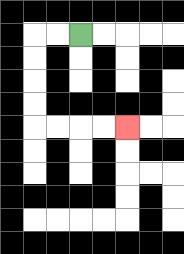{'start': '[3, 1]', 'end': '[5, 5]', 'path_directions': 'L,L,D,D,D,D,R,R,R,R', 'path_coordinates': '[[3, 1], [2, 1], [1, 1], [1, 2], [1, 3], [1, 4], [1, 5], [2, 5], [3, 5], [4, 5], [5, 5]]'}